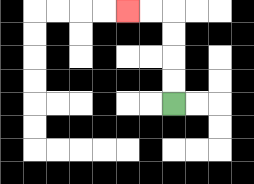{'start': '[7, 4]', 'end': '[5, 0]', 'path_directions': 'U,U,U,U,L,L', 'path_coordinates': '[[7, 4], [7, 3], [7, 2], [7, 1], [7, 0], [6, 0], [5, 0]]'}